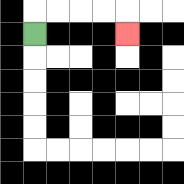{'start': '[1, 1]', 'end': '[5, 1]', 'path_directions': 'U,R,R,R,R,D', 'path_coordinates': '[[1, 1], [1, 0], [2, 0], [3, 0], [4, 0], [5, 0], [5, 1]]'}